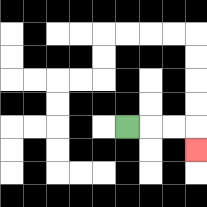{'start': '[5, 5]', 'end': '[8, 6]', 'path_directions': 'R,R,R,D', 'path_coordinates': '[[5, 5], [6, 5], [7, 5], [8, 5], [8, 6]]'}